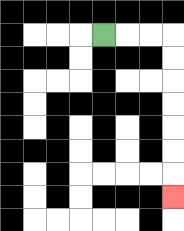{'start': '[4, 1]', 'end': '[7, 8]', 'path_directions': 'R,R,R,D,D,D,D,D,D,D', 'path_coordinates': '[[4, 1], [5, 1], [6, 1], [7, 1], [7, 2], [7, 3], [7, 4], [7, 5], [7, 6], [7, 7], [7, 8]]'}